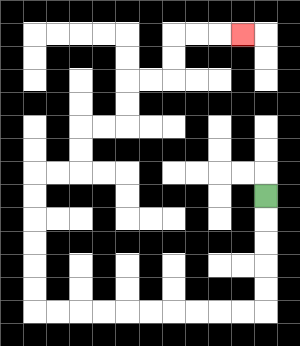{'start': '[11, 8]', 'end': '[10, 1]', 'path_directions': 'D,D,D,D,D,L,L,L,L,L,L,L,L,L,L,U,U,U,U,U,U,R,R,U,U,R,R,U,U,R,R,U,U,R,R,R', 'path_coordinates': '[[11, 8], [11, 9], [11, 10], [11, 11], [11, 12], [11, 13], [10, 13], [9, 13], [8, 13], [7, 13], [6, 13], [5, 13], [4, 13], [3, 13], [2, 13], [1, 13], [1, 12], [1, 11], [1, 10], [1, 9], [1, 8], [1, 7], [2, 7], [3, 7], [3, 6], [3, 5], [4, 5], [5, 5], [5, 4], [5, 3], [6, 3], [7, 3], [7, 2], [7, 1], [8, 1], [9, 1], [10, 1]]'}